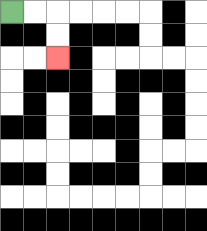{'start': '[0, 0]', 'end': '[2, 2]', 'path_directions': 'R,R,D,D', 'path_coordinates': '[[0, 0], [1, 0], [2, 0], [2, 1], [2, 2]]'}